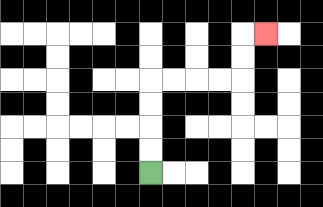{'start': '[6, 7]', 'end': '[11, 1]', 'path_directions': 'U,U,U,U,R,R,R,R,U,U,R', 'path_coordinates': '[[6, 7], [6, 6], [6, 5], [6, 4], [6, 3], [7, 3], [8, 3], [9, 3], [10, 3], [10, 2], [10, 1], [11, 1]]'}